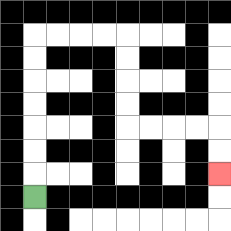{'start': '[1, 8]', 'end': '[9, 7]', 'path_directions': 'U,U,U,U,U,U,U,R,R,R,R,D,D,D,D,R,R,R,R,D,D', 'path_coordinates': '[[1, 8], [1, 7], [1, 6], [1, 5], [1, 4], [1, 3], [1, 2], [1, 1], [2, 1], [3, 1], [4, 1], [5, 1], [5, 2], [5, 3], [5, 4], [5, 5], [6, 5], [7, 5], [8, 5], [9, 5], [9, 6], [9, 7]]'}